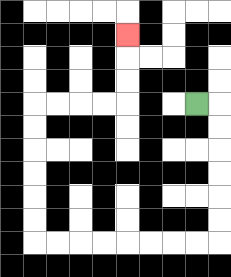{'start': '[8, 4]', 'end': '[5, 1]', 'path_directions': 'R,D,D,D,D,D,D,L,L,L,L,L,L,L,L,U,U,U,U,U,U,R,R,R,R,U,U,U', 'path_coordinates': '[[8, 4], [9, 4], [9, 5], [9, 6], [9, 7], [9, 8], [9, 9], [9, 10], [8, 10], [7, 10], [6, 10], [5, 10], [4, 10], [3, 10], [2, 10], [1, 10], [1, 9], [1, 8], [1, 7], [1, 6], [1, 5], [1, 4], [2, 4], [3, 4], [4, 4], [5, 4], [5, 3], [5, 2], [5, 1]]'}